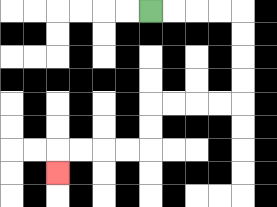{'start': '[6, 0]', 'end': '[2, 7]', 'path_directions': 'R,R,R,R,D,D,D,D,L,L,L,L,D,D,L,L,L,L,D', 'path_coordinates': '[[6, 0], [7, 0], [8, 0], [9, 0], [10, 0], [10, 1], [10, 2], [10, 3], [10, 4], [9, 4], [8, 4], [7, 4], [6, 4], [6, 5], [6, 6], [5, 6], [4, 6], [3, 6], [2, 6], [2, 7]]'}